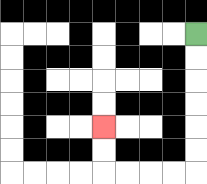{'start': '[8, 1]', 'end': '[4, 5]', 'path_directions': 'D,D,D,D,D,D,L,L,L,L,U,U', 'path_coordinates': '[[8, 1], [8, 2], [8, 3], [8, 4], [8, 5], [8, 6], [8, 7], [7, 7], [6, 7], [5, 7], [4, 7], [4, 6], [4, 5]]'}